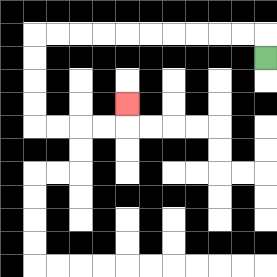{'start': '[11, 2]', 'end': '[5, 4]', 'path_directions': 'U,L,L,L,L,L,L,L,L,L,L,D,D,D,D,R,R,R,R,U', 'path_coordinates': '[[11, 2], [11, 1], [10, 1], [9, 1], [8, 1], [7, 1], [6, 1], [5, 1], [4, 1], [3, 1], [2, 1], [1, 1], [1, 2], [1, 3], [1, 4], [1, 5], [2, 5], [3, 5], [4, 5], [5, 5], [5, 4]]'}